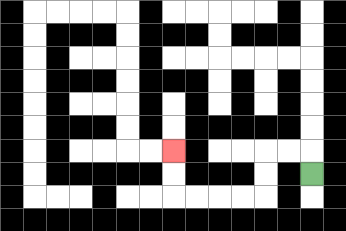{'start': '[13, 7]', 'end': '[7, 6]', 'path_directions': 'U,L,L,D,D,L,L,L,L,U,U', 'path_coordinates': '[[13, 7], [13, 6], [12, 6], [11, 6], [11, 7], [11, 8], [10, 8], [9, 8], [8, 8], [7, 8], [7, 7], [7, 6]]'}